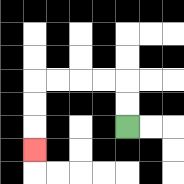{'start': '[5, 5]', 'end': '[1, 6]', 'path_directions': 'U,U,L,L,L,L,D,D,D', 'path_coordinates': '[[5, 5], [5, 4], [5, 3], [4, 3], [3, 3], [2, 3], [1, 3], [1, 4], [1, 5], [1, 6]]'}